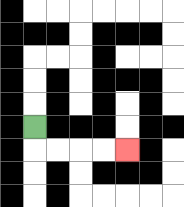{'start': '[1, 5]', 'end': '[5, 6]', 'path_directions': 'D,R,R,R,R', 'path_coordinates': '[[1, 5], [1, 6], [2, 6], [3, 6], [4, 6], [5, 6]]'}